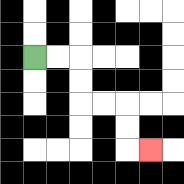{'start': '[1, 2]', 'end': '[6, 6]', 'path_directions': 'R,R,D,D,R,R,D,D,R', 'path_coordinates': '[[1, 2], [2, 2], [3, 2], [3, 3], [3, 4], [4, 4], [5, 4], [5, 5], [5, 6], [6, 6]]'}